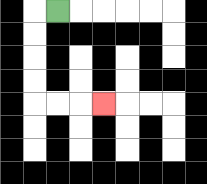{'start': '[2, 0]', 'end': '[4, 4]', 'path_directions': 'L,D,D,D,D,R,R,R', 'path_coordinates': '[[2, 0], [1, 0], [1, 1], [1, 2], [1, 3], [1, 4], [2, 4], [3, 4], [4, 4]]'}